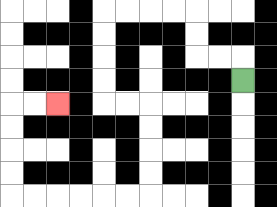{'start': '[10, 3]', 'end': '[2, 4]', 'path_directions': 'U,L,L,U,U,L,L,L,L,D,D,D,D,R,R,D,D,D,D,L,L,L,L,L,L,U,U,U,U,R,R', 'path_coordinates': '[[10, 3], [10, 2], [9, 2], [8, 2], [8, 1], [8, 0], [7, 0], [6, 0], [5, 0], [4, 0], [4, 1], [4, 2], [4, 3], [4, 4], [5, 4], [6, 4], [6, 5], [6, 6], [6, 7], [6, 8], [5, 8], [4, 8], [3, 8], [2, 8], [1, 8], [0, 8], [0, 7], [0, 6], [0, 5], [0, 4], [1, 4], [2, 4]]'}